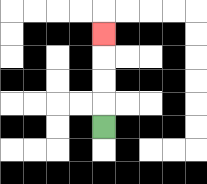{'start': '[4, 5]', 'end': '[4, 1]', 'path_directions': 'U,U,U,U', 'path_coordinates': '[[4, 5], [4, 4], [4, 3], [4, 2], [4, 1]]'}